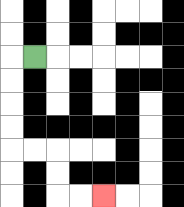{'start': '[1, 2]', 'end': '[4, 8]', 'path_directions': 'L,D,D,D,D,R,R,D,D,R,R', 'path_coordinates': '[[1, 2], [0, 2], [0, 3], [0, 4], [0, 5], [0, 6], [1, 6], [2, 6], [2, 7], [2, 8], [3, 8], [4, 8]]'}